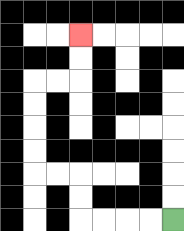{'start': '[7, 9]', 'end': '[3, 1]', 'path_directions': 'L,L,L,L,U,U,L,L,U,U,U,U,R,R,U,U', 'path_coordinates': '[[7, 9], [6, 9], [5, 9], [4, 9], [3, 9], [3, 8], [3, 7], [2, 7], [1, 7], [1, 6], [1, 5], [1, 4], [1, 3], [2, 3], [3, 3], [3, 2], [3, 1]]'}